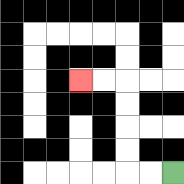{'start': '[7, 7]', 'end': '[3, 3]', 'path_directions': 'L,L,U,U,U,U,L,L', 'path_coordinates': '[[7, 7], [6, 7], [5, 7], [5, 6], [5, 5], [5, 4], [5, 3], [4, 3], [3, 3]]'}